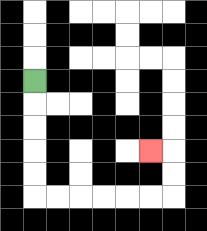{'start': '[1, 3]', 'end': '[6, 6]', 'path_directions': 'D,D,D,D,D,R,R,R,R,R,R,U,U,L', 'path_coordinates': '[[1, 3], [1, 4], [1, 5], [1, 6], [1, 7], [1, 8], [2, 8], [3, 8], [4, 8], [5, 8], [6, 8], [7, 8], [7, 7], [7, 6], [6, 6]]'}